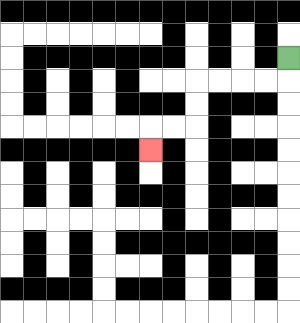{'start': '[12, 2]', 'end': '[6, 6]', 'path_directions': 'D,L,L,L,L,D,D,L,L,D', 'path_coordinates': '[[12, 2], [12, 3], [11, 3], [10, 3], [9, 3], [8, 3], [8, 4], [8, 5], [7, 5], [6, 5], [6, 6]]'}